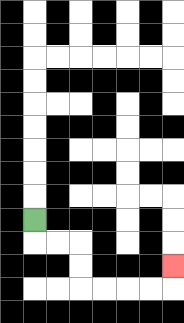{'start': '[1, 9]', 'end': '[7, 11]', 'path_directions': 'D,R,R,D,D,R,R,R,R,U', 'path_coordinates': '[[1, 9], [1, 10], [2, 10], [3, 10], [3, 11], [3, 12], [4, 12], [5, 12], [6, 12], [7, 12], [7, 11]]'}